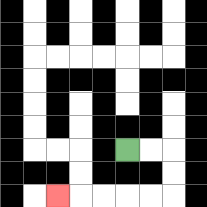{'start': '[5, 6]', 'end': '[2, 8]', 'path_directions': 'R,R,D,D,L,L,L,L,L', 'path_coordinates': '[[5, 6], [6, 6], [7, 6], [7, 7], [7, 8], [6, 8], [5, 8], [4, 8], [3, 8], [2, 8]]'}